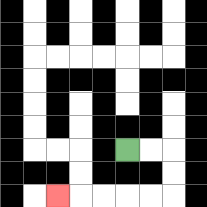{'start': '[5, 6]', 'end': '[2, 8]', 'path_directions': 'R,R,D,D,L,L,L,L,L', 'path_coordinates': '[[5, 6], [6, 6], [7, 6], [7, 7], [7, 8], [6, 8], [5, 8], [4, 8], [3, 8], [2, 8]]'}